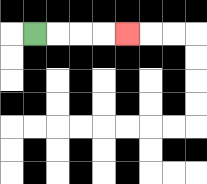{'start': '[1, 1]', 'end': '[5, 1]', 'path_directions': 'R,R,R,R', 'path_coordinates': '[[1, 1], [2, 1], [3, 1], [4, 1], [5, 1]]'}